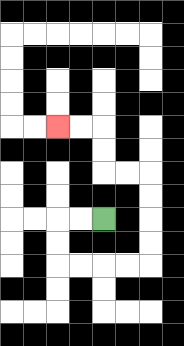{'start': '[4, 9]', 'end': '[2, 5]', 'path_directions': 'L,L,D,D,R,R,R,R,U,U,U,U,L,L,U,U,L,L', 'path_coordinates': '[[4, 9], [3, 9], [2, 9], [2, 10], [2, 11], [3, 11], [4, 11], [5, 11], [6, 11], [6, 10], [6, 9], [6, 8], [6, 7], [5, 7], [4, 7], [4, 6], [4, 5], [3, 5], [2, 5]]'}